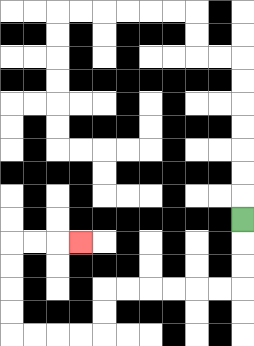{'start': '[10, 9]', 'end': '[3, 10]', 'path_directions': 'D,D,D,L,L,L,L,L,L,D,D,L,L,L,L,U,U,U,U,R,R,R', 'path_coordinates': '[[10, 9], [10, 10], [10, 11], [10, 12], [9, 12], [8, 12], [7, 12], [6, 12], [5, 12], [4, 12], [4, 13], [4, 14], [3, 14], [2, 14], [1, 14], [0, 14], [0, 13], [0, 12], [0, 11], [0, 10], [1, 10], [2, 10], [3, 10]]'}